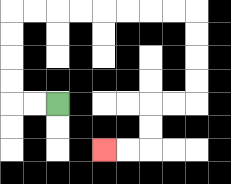{'start': '[2, 4]', 'end': '[4, 6]', 'path_directions': 'L,L,U,U,U,U,R,R,R,R,R,R,R,R,D,D,D,D,L,L,D,D,L,L', 'path_coordinates': '[[2, 4], [1, 4], [0, 4], [0, 3], [0, 2], [0, 1], [0, 0], [1, 0], [2, 0], [3, 0], [4, 0], [5, 0], [6, 0], [7, 0], [8, 0], [8, 1], [8, 2], [8, 3], [8, 4], [7, 4], [6, 4], [6, 5], [6, 6], [5, 6], [4, 6]]'}